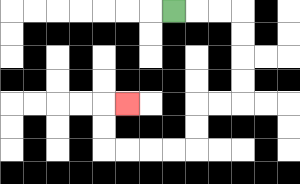{'start': '[7, 0]', 'end': '[5, 4]', 'path_directions': 'R,R,R,D,D,D,D,L,L,D,D,L,L,L,L,U,U,R', 'path_coordinates': '[[7, 0], [8, 0], [9, 0], [10, 0], [10, 1], [10, 2], [10, 3], [10, 4], [9, 4], [8, 4], [8, 5], [8, 6], [7, 6], [6, 6], [5, 6], [4, 6], [4, 5], [4, 4], [5, 4]]'}